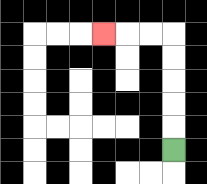{'start': '[7, 6]', 'end': '[4, 1]', 'path_directions': 'U,U,U,U,U,L,L,L', 'path_coordinates': '[[7, 6], [7, 5], [7, 4], [7, 3], [7, 2], [7, 1], [6, 1], [5, 1], [4, 1]]'}